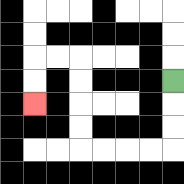{'start': '[7, 3]', 'end': '[1, 4]', 'path_directions': 'D,D,D,L,L,L,L,U,U,U,U,L,L,D,D', 'path_coordinates': '[[7, 3], [7, 4], [7, 5], [7, 6], [6, 6], [5, 6], [4, 6], [3, 6], [3, 5], [3, 4], [3, 3], [3, 2], [2, 2], [1, 2], [1, 3], [1, 4]]'}